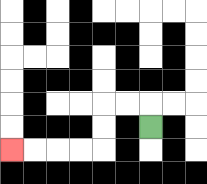{'start': '[6, 5]', 'end': '[0, 6]', 'path_directions': 'U,L,L,D,D,L,L,L,L', 'path_coordinates': '[[6, 5], [6, 4], [5, 4], [4, 4], [4, 5], [4, 6], [3, 6], [2, 6], [1, 6], [0, 6]]'}